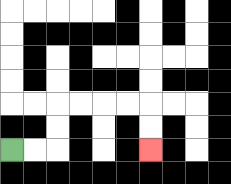{'start': '[0, 6]', 'end': '[6, 6]', 'path_directions': 'R,R,U,U,R,R,R,R,D,D', 'path_coordinates': '[[0, 6], [1, 6], [2, 6], [2, 5], [2, 4], [3, 4], [4, 4], [5, 4], [6, 4], [6, 5], [6, 6]]'}